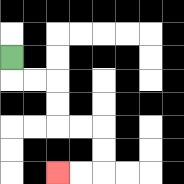{'start': '[0, 2]', 'end': '[2, 7]', 'path_directions': 'D,R,R,D,D,R,R,D,D,L,L', 'path_coordinates': '[[0, 2], [0, 3], [1, 3], [2, 3], [2, 4], [2, 5], [3, 5], [4, 5], [4, 6], [4, 7], [3, 7], [2, 7]]'}